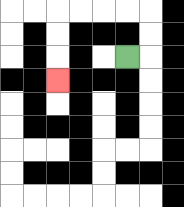{'start': '[5, 2]', 'end': '[2, 3]', 'path_directions': 'R,U,U,L,L,L,L,D,D,D', 'path_coordinates': '[[5, 2], [6, 2], [6, 1], [6, 0], [5, 0], [4, 0], [3, 0], [2, 0], [2, 1], [2, 2], [2, 3]]'}